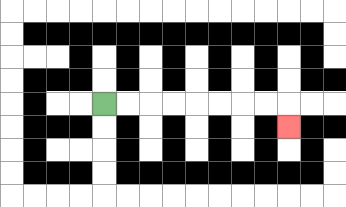{'start': '[4, 4]', 'end': '[12, 5]', 'path_directions': 'R,R,R,R,R,R,R,R,D', 'path_coordinates': '[[4, 4], [5, 4], [6, 4], [7, 4], [8, 4], [9, 4], [10, 4], [11, 4], [12, 4], [12, 5]]'}